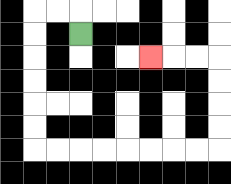{'start': '[3, 1]', 'end': '[6, 2]', 'path_directions': 'U,L,L,D,D,D,D,D,D,R,R,R,R,R,R,R,R,U,U,U,U,L,L,L', 'path_coordinates': '[[3, 1], [3, 0], [2, 0], [1, 0], [1, 1], [1, 2], [1, 3], [1, 4], [1, 5], [1, 6], [2, 6], [3, 6], [4, 6], [5, 6], [6, 6], [7, 6], [8, 6], [9, 6], [9, 5], [9, 4], [9, 3], [9, 2], [8, 2], [7, 2], [6, 2]]'}